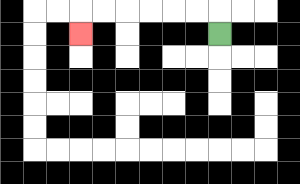{'start': '[9, 1]', 'end': '[3, 1]', 'path_directions': 'U,L,L,L,L,L,L,D', 'path_coordinates': '[[9, 1], [9, 0], [8, 0], [7, 0], [6, 0], [5, 0], [4, 0], [3, 0], [3, 1]]'}